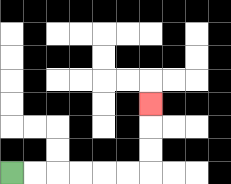{'start': '[0, 7]', 'end': '[6, 4]', 'path_directions': 'R,R,R,R,R,R,U,U,U', 'path_coordinates': '[[0, 7], [1, 7], [2, 7], [3, 7], [4, 7], [5, 7], [6, 7], [6, 6], [6, 5], [6, 4]]'}